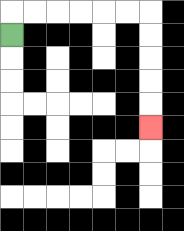{'start': '[0, 1]', 'end': '[6, 5]', 'path_directions': 'U,R,R,R,R,R,R,D,D,D,D,D', 'path_coordinates': '[[0, 1], [0, 0], [1, 0], [2, 0], [3, 0], [4, 0], [5, 0], [6, 0], [6, 1], [6, 2], [6, 3], [6, 4], [6, 5]]'}